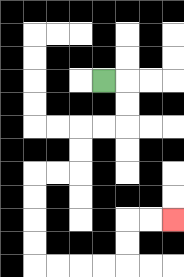{'start': '[4, 3]', 'end': '[7, 9]', 'path_directions': 'R,D,D,L,L,D,D,L,L,D,D,D,D,R,R,R,R,U,U,R,R', 'path_coordinates': '[[4, 3], [5, 3], [5, 4], [5, 5], [4, 5], [3, 5], [3, 6], [3, 7], [2, 7], [1, 7], [1, 8], [1, 9], [1, 10], [1, 11], [2, 11], [3, 11], [4, 11], [5, 11], [5, 10], [5, 9], [6, 9], [7, 9]]'}